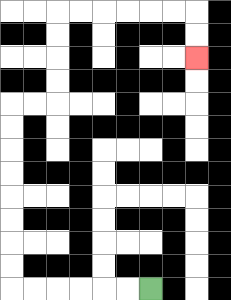{'start': '[6, 12]', 'end': '[8, 2]', 'path_directions': 'L,L,L,L,L,L,U,U,U,U,U,U,U,U,R,R,U,U,U,U,R,R,R,R,R,R,D,D', 'path_coordinates': '[[6, 12], [5, 12], [4, 12], [3, 12], [2, 12], [1, 12], [0, 12], [0, 11], [0, 10], [0, 9], [0, 8], [0, 7], [0, 6], [0, 5], [0, 4], [1, 4], [2, 4], [2, 3], [2, 2], [2, 1], [2, 0], [3, 0], [4, 0], [5, 0], [6, 0], [7, 0], [8, 0], [8, 1], [8, 2]]'}